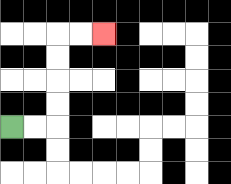{'start': '[0, 5]', 'end': '[4, 1]', 'path_directions': 'R,R,U,U,U,U,R,R', 'path_coordinates': '[[0, 5], [1, 5], [2, 5], [2, 4], [2, 3], [2, 2], [2, 1], [3, 1], [4, 1]]'}